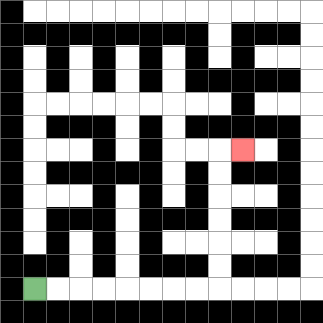{'start': '[1, 12]', 'end': '[10, 6]', 'path_directions': 'R,R,R,R,R,R,R,R,U,U,U,U,U,U,R', 'path_coordinates': '[[1, 12], [2, 12], [3, 12], [4, 12], [5, 12], [6, 12], [7, 12], [8, 12], [9, 12], [9, 11], [9, 10], [9, 9], [9, 8], [9, 7], [9, 6], [10, 6]]'}